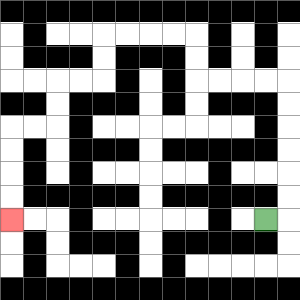{'start': '[11, 9]', 'end': '[0, 9]', 'path_directions': 'R,U,U,U,U,U,U,L,L,L,L,U,U,L,L,L,L,D,D,L,L,D,D,L,L,D,D,D,D', 'path_coordinates': '[[11, 9], [12, 9], [12, 8], [12, 7], [12, 6], [12, 5], [12, 4], [12, 3], [11, 3], [10, 3], [9, 3], [8, 3], [8, 2], [8, 1], [7, 1], [6, 1], [5, 1], [4, 1], [4, 2], [4, 3], [3, 3], [2, 3], [2, 4], [2, 5], [1, 5], [0, 5], [0, 6], [0, 7], [0, 8], [0, 9]]'}